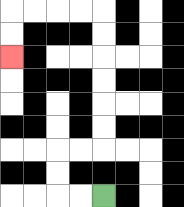{'start': '[4, 8]', 'end': '[0, 2]', 'path_directions': 'L,L,U,U,R,R,U,U,U,U,U,U,L,L,L,L,D,D', 'path_coordinates': '[[4, 8], [3, 8], [2, 8], [2, 7], [2, 6], [3, 6], [4, 6], [4, 5], [4, 4], [4, 3], [4, 2], [4, 1], [4, 0], [3, 0], [2, 0], [1, 0], [0, 0], [0, 1], [0, 2]]'}